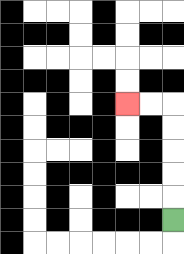{'start': '[7, 9]', 'end': '[5, 4]', 'path_directions': 'U,U,U,U,U,L,L', 'path_coordinates': '[[7, 9], [7, 8], [7, 7], [7, 6], [7, 5], [7, 4], [6, 4], [5, 4]]'}